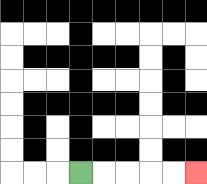{'start': '[3, 7]', 'end': '[8, 7]', 'path_directions': 'R,R,R,R,R', 'path_coordinates': '[[3, 7], [4, 7], [5, 7], [6, 7], [7, 7], [8, 7]]'}